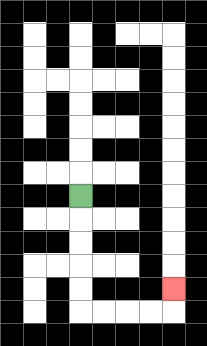{'start': '[3, 8]', 'end': '[7, 12]', 'path_directions': 'D,D,D,D,D,R,R,R,R,U', 'path_coordinates': '[[3, 8], [3, 9], [3, 10], [3, 11], [3, 12], [3, 13], [4, 13], [5, 13], [6, 13], [7, 13], [7, 12]]'}